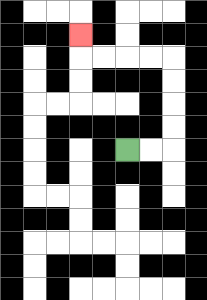{'start': '[5, 6]', 'end': '[3, 1]', 'path_directions': 'R,R,U,U,U,U,L,L,L,L,U', 'path_coordinates': '[[5, 6], [6, 6], [7, 6], [7, 5], [7, 4], [7, 3], [7, 2], [6, 2], [5, 2], [4, 2], [3, 2], [3, 1]]'}